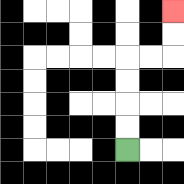{'start': '[5, 6]', 'end': '[7, 0]', 'path_directions': 'U,U,U,U,R,R,U,U', 'path_coordinates': '[[5, 6], [5, 5], [5, 4], [5, 3], [5, 2], [6, 2], [7, 2], [7, 1], [7, 0]]'}